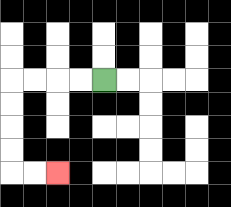{'start': '[4, 3]', 'end': '[2, 7]', 'path_directions': 'L,L,L,L,D,D,D,D,R,R', 'path_coordinates': '[[4, 3], [3, 3], [2, 3], [1, 3], [0, 3], [0, 4], [0, 5], [0, 6], [0, 7], [1, 7], [2, 7]]'}